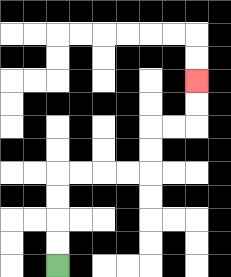{'start': '[2, 11]', 'end': '[8, 3]', 'path_directions': 'U,U,U,U,R,R,R,R,U,U,R,R,U,U', 'path_coordinates': '[[2, 11], [2, 10], [2, 9], [2, 8], [2, 7], [3, 7], [4, 7], [5, 7], [6, 7], [6, 6], [6, 5], [7, 5], [8, 5], [8, 4], [8, 3]]'}